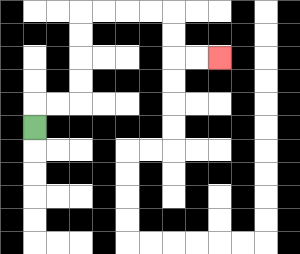{'start': '[1, 5]', 'end': '[9, 2]', 'path_directions': 'U,R,R,U,U,U,U,R,R,R,R,D,D,R,R', 'path_coordinates': '[[1, 5], [1, 4], [2, 4], [3, 4], [3, 3], [3, 2], [3, 1], [3, 0], [4, 0], [5, 0], [6, 0], [7, 0], [7, 1], [7, 2], [8, 2], [9, 2]]'}